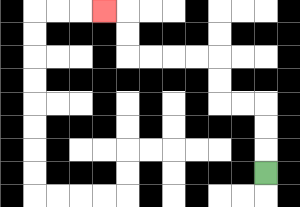{'start': '[11, 7]', 'end': '[4, 0]', 'path_directions': 'U,U,U,L,L,U,U,L,L,L,L,U,U,L', 'path_coordinates': '[[11, 7], [11, 6], [11, 5], [11, 4], [10, 4], [9, 4], [9, 3], [9, 2], [8, 2], [7, 2], [6, 2], [5, 2], [5, 1], [5, 0], [4, 0]]'}